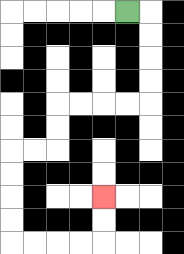{'start': '[5, 0]', 'end': '[4, 8]', 'path_directions': 'R,D,D,D,D,L,L,L,L,D,D,L,L,D,D,D,D,R,R,R,R,U,U', 'path_coordinates': '[[5, 0], [6, 0], [6, 1], [6, 2], [6, 3], [6, 4], [5, 4], [4, 4], [3, 4], [2, 4], [2, 5], [2, 6], [1, 6], [0, 6], [0, 7], [0, 8], [0, 9], [0, 10], [1, 10], [2, 10], [3, 10], [4, 10], [4, 9], [4, 8]]'}